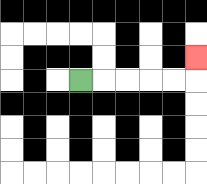{'start': '[3, 3]', 'end': '[8, 2]', 'path_directions': 'R,R,R,R,R,U', 'path_coordinates': '[[3, 3], [4, 3], [5, 3], [6, 3], [7, 3], [8, 3], [8, 2]]'}